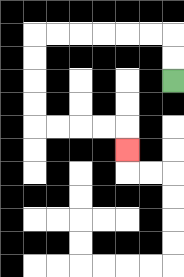{'start': '[7, 3]', 'end': '[5, 6]', 'path_directions': 'U,U,L,L,L,L,L,L,D,D,D,D,R,R,R,R,D', 'path_coordinates': '[[7, 3], [7, 2], [7, 1], [6, 1], [5, 1], [4, 1], [3, 1], [2, 1], [1, 1], [1, 2], [1, 3], [1, 4], [1, 5], [2, 5], [3, 5], [4, 5], [5, 5], [5, 6]]'}